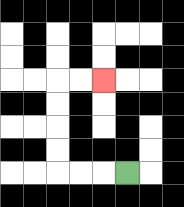{'start': '[5, 7]', 'end': '[4, 3]', 'path_directions': 'L,L,L,U,U,U,U,R,R', 'path_coordinates': '[[5, 7], [4, 7], [3, 7], [2, 7], [2, 6], [2, 5], [2, 4], [2, 3], [3, 3], [4, 3]]'}